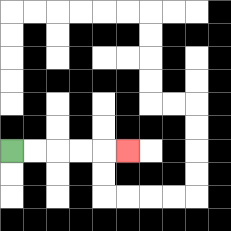{'start': '[0, 6]', 'end': '[5, 6]', 'path_directions': 'R,R,R,R,R', 'path_coordinates': '[[0, 6], [1, 6], [2, 6], [3, 6], [4, 6], [5, 6]]'}